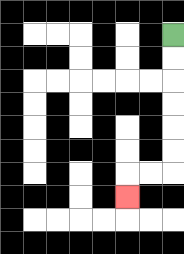{'start': '[7, 1]', 'end': '[5, 8]', 'path_directions': 'D,D,D,D,D,D,L,L,D', 'path_coordinates': '[[7, 1], [7, 2], [7, 3], [7, 4], [7, 5], [7, 6], [7, 7], [6, 7], [5, 7], [5, 8]]'}